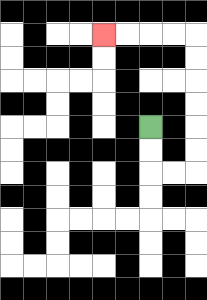{'start': '[6, 5]', 'end': '[4, 1]', 'path_directions': 'D,D,R,R,U,U,U,U,U,U,L,L,L,L', 'path_coordinates': '[[6, 5], [6, 6], [6, 7], [7, 7], [8, 7], [8, 6], [8, 5], [8, 4], [8, 3], [8, 2], [8, 1], [7, 1], [6, 1], [5, 1], [4, 1]]'}